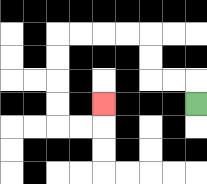{'start': '[8, 4]', 'end': '[4, 4]', 'path_directions': 'U,L,L,U,U,L,L,L,L,D,D,D,D,R,R,U', 'path_coordinates': '[[8, 4], [8, 3], [7, 3], [6, 3], [6, 2], [6, 1], [5, 1], [4, 1], [3, 1], [2, 1], [2, 2], [2, 3], [2, 4], [2, 5], [3, 5], [4, 5], [4, 4]]'}